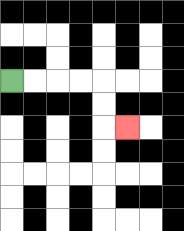{'start': '[0, 3]', 'end': '[5, 5]', 'path_directions': 'R,R,R,R,D,D,R', 'path_coordinates': '[[0, 3], [1, 3], [2, 3], [3, 3], [4, 3], [4, 4], [4, 5], [5, 5]]'}